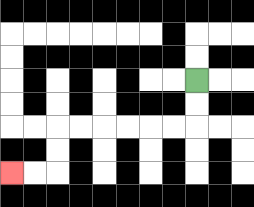{'start': '[8, 3]', 'end': '[0, 7]', 'path_directions': 'D,D,L,L,L,L,L,L,D,D,L,L', 'path_coordinates': '[[8, 3], [8, 4], [8, 5], [7, 5], [6, 5], [5, 5], [4, 5], [3, 5], [2, 5], [2, 6], [2, 7], [1, 7], [0, 7]]'}